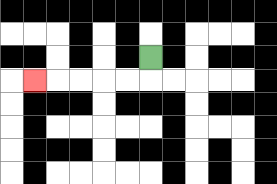{'start': '[6, 2]', 'end': '[1, 3]', 'path_directions': 'D,L,L,L,L,L', 'path_coordinates': '[[6, 2], [6, 3], [5, 3], [4, 3], [3, 3], [2, 3], [1, 3]]'}